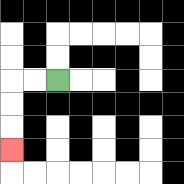{'start': '[2, 3]', 'end': '[0, 6]', 'path_directions': 'L,L,D,D,D', 'path_coordinates': '[[2, 3], [1, 3], [0, 3], [0, 4], [0, 5], [0, 6]]'}